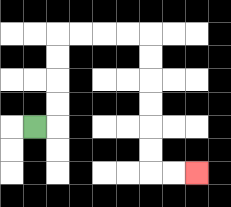{'start': '[1, 5]', 'end': '[8, 7]', 'path_directions': 'R,U,U,U,U,R,R,R,R,D,D,D,D,D,D,R,R', 'path_coordinates': '[[1, 5], [2, 5], [2, 4], [2, 3], [2, 2], [2, 1], [3, 1], [4, 1], [5, 1], [6, 1], [6, 2], [6, 3], [6, 4], [6, 5], [6, 6], [6, 7], [7, 7], [8, 7]]'}